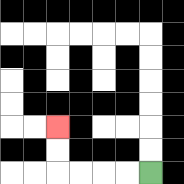{'start': '[6, 7]', 'end': '[2, 5]', 'path_directions': 'L,L,L,L,U,U', 'path_coordinates': '[[6, 7], [5, 7], [4, 7], [3, 7], [2, 7], [2, 6], [2, 5]]'}